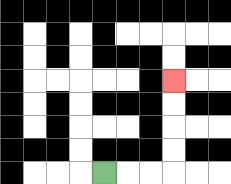{'start': '[4, 7]', 'end': '[7, 3]', 'path_directions': 'R,R,R,U,U,U,U', 'path_coordinates': '[[4, 7], [5, 7], [6, 7], [7, 7], [7, 6], [7, 5], [7, 4], [7, 3]]'}